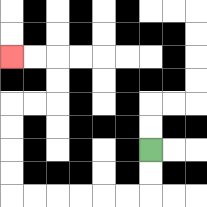{'start': '[6, 6]', 'end': '[0, 2]', 'path_directions': 'D,D,L,L,L,L,L,L,U,U,U,U,R,R,U,U,L,L', 'path_coordinates': '[[6, 6], [6, 7], [6, 8], [5, 8], [4, 8], [3, 8], [2, 8], [1, 8], [0, 8], [0, 7], [0, 6], [0, 5], [0, 4], [1, 4], [2, 4], [2, 3], [2, 2], [1, 2], [0, 2]]'}